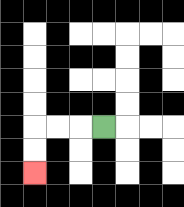{'start': '[4, 5]', 'end': '[1, 7]', 'path_directions': 'L,L,L,D,D', 'path_coordinates': '[[4, 5], [3, 5], [2, 5], [1, 5], [1, 6], [1, 7]]'}